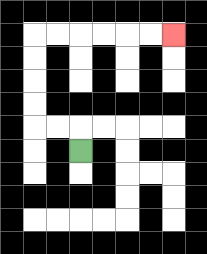{'start': '[3, 6]', 'end': '[7, 1]', 'path_directions': 'U,L,L,U,U,U,U,R,R,R,R,R,R', 'path_coordinates': '[[3, 6], [3, 5], [2, 5], [1, 5], [1, 4], [1, 3], [1, 2], [1, 1], [2, 1], [3, 1], [4, 1], [5, 1], [6, 1], [7, 1]]'}